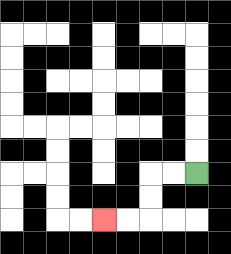{'start': '[8, 7]', 'end': '[4, 9]', 'path_directions': 'L,L,D,D,L,L', 'path_coordinates': '[[8, 7], [7, 7], [6, 7], [6, 8], [6, 9], [5, 9], [4, 9]]'}